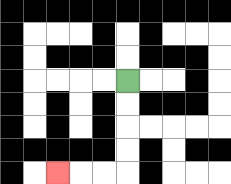{'start': '[5, 3]', 'end': '[2, 7]', 'path_directions': 'D,D,D,D,L,L,L', 'path_coordinates': '[[5, 3], [5, 4], [5, 5], [5, 6], [5, 7], [4, 7], [3, 7], [2, 7]]'}